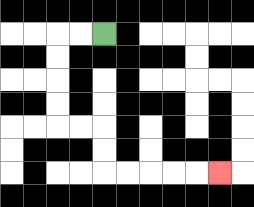{'start': '[4, 1]', 'end': '[9, 7]', 'path_directions': 'L,L,D,D,D,D,R,R,D,D,R,R,R,R,R', 'path_coordinates': '[[4, 1], [3, 1], [2, 1], [2, 2], [2, 3], [2, 4], [2, 5], [3, 5], [4, 5], [4, 6], [4, 7], [5, 7], [6, 7], [7, 7], [8, 7], [9, 7]]'}